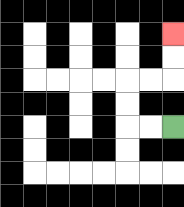{'start': '[7, 5]', 'end': '[7, 1]', 'path_directions': 'L,L,U,U,R,R,U,U', 'path_coordinates': '[[7, 5], [6, 5], [5, 5], [5, 4], [5, 3], [6, 3], [7, 3], [7, 2], [7, 1]]'}